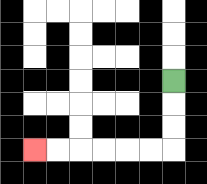{'start': '[7, 3]', 'end': '[1, 6]', 'path_directions': 'D,D,D,L,L,L,L,L,L', 'path_coordinates': '[[7, 3], [7, 4], [7, 5], [7, 6], [6, 6], [5, 6], [4, 6], [3, 6], [2, 6], [1, 6]]'}